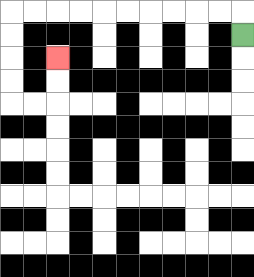{'start': '[10, 1]', 'end': '[2, 2]', 'path_directions': 'U,L,L,L,L,L,L,L,L,L,L,D,D,D,D,R,R,U,U', 'path_coordinates': '[[10, 1], [10, 0], [9, 0], [8, 0], [7, 0], [6, 0], [5, 0], [4, 0], [3, 0], [2, 0], [1, 0], [0, 0], [0, 1], [0, 2], [0, 3], [0, 4], [1, 4], [2, 4], [2, 3], [2, 2]]'}